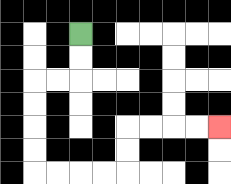{'start': '[3, 1]', 'end': '[9, 5]', 'path_directions': 'D,D,L,L,D,D,D,D,R,R,R,R,U,U,R,R,R,R', 'path_coordinates': '[[3, 1], [3, 2], [3, 3], [2, 3], [1, 3], [1, 4], [1, 5], [1, 6], [1, 7], [2, 7], [3, 7], [4, 7], [5, 7], [5, 6], [5, 5], [6, 5], [7, 5], [8, 5], [9, 5]]'}